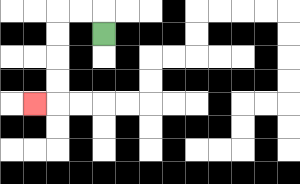{'start': '[4, 1]', 'end': '[1, 4]', 'path_directions': 'U,L,L,D,D,D,D,L', 'path_coordinates': '[[4, 1], [4, 0], [3, 0], [2, 0], [2, 1], [2, 2], [2, 3], [2, 4], [1, 4]]'}